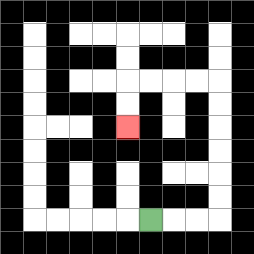{'start': '[6, 9]', 'end': '[5, 5]', 'path_directions': 'R,R,R,U,U,U,U,U,U,L,L,L,L,D,D', 'path_coordinates': '[[6, 9], [7, 9], [8, 9], [9, 9], [9, 8], [9, 7], [9, 6], [9, 5], [9, 4], [9, 3], [8, 3], [7, 3], [6, 3], [5, 3], [5, 4], [5, 5]]'}